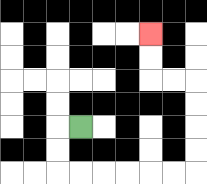{'start': '[3, 5]', 'end': '[6, 1]', 'path_directions': 'L,D,D,R,R,R,R,R,R,U,U,U,U,L,L,U,U', 'path_coordinates': '[[3, 5], [2, 5], [2, 6], [2, 7], [3, 7], [4, 7], [5, 7], [6, 7], [7, 7], [8, 7], [8, 6], [8, 5], [8, 4], [8, 3], [7, 3], [6, 3], [6, 2], [6, 1]]'}